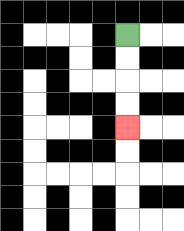{'start': '[5, 1]', 'end': '[5, 5]', 'path_directions': 'D,D,D,D', 'path_coordinates': '[[5, 1], [5, 2], [5, 3], [5, 4], [5, 5]]'}